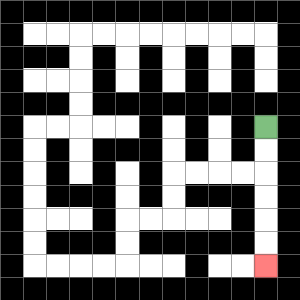{'start': '[11, 5]', 'end': '[11, 11]', 'path_directions': 'D,D,D,D,D,D', 'path_coordinates': '[[11, 5], [11, 6], [11, 7], [11, 8], [11, 9], [11, 10], [11, 11]]'}